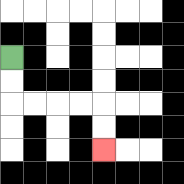{'start': '[0, 2]', 'end': '[4, 6]', 'path_directions': 'D,D,R,R,R,R,D,D', 'path_coordinates': '[[0, 2], [0, 3], [0, 4], [1, 4], [2, 4], [3, 4], [4, 4], [4, 5], [4, 6]]'}